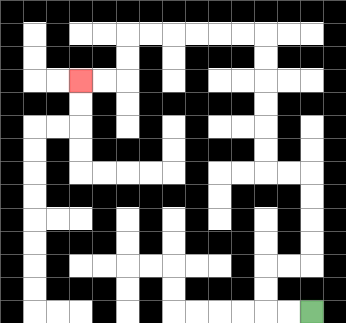{'start': '[13, 13]', 'end': '[3, 3]', 'path_directions': 'L,L,U,U,R,R,U,U,U,U,L,L,U,U,U,U,U,U,L,L,L,L,L,L,D,D,L,L', 'path_coordinates': '[[13, 13], [12, 13], [11, 13], [11, 12], [11, 11], [12, 11], [13, 11], [13, 10], [13, 9], [13, 8], [13, 7], [12, 7], [11, 7], [11, 6], [11, 5], [11, 4], [11, 3], [11, 2], [11, 1], [10, 1], [9, 1], [8, 1], [7, 1], [6, 1], [5, 1], [5, 2], [5, 3], [4, 3], [3, 3]]'}